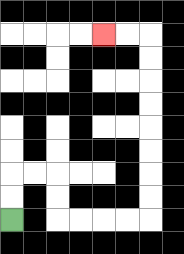{'start': '[0, 9]', 'end': '[4, 1]', 'path_directions': 'U,U,R,R,D,D,R,R,R,R,U,U,U,U,U,U,U,U,L,L', 'path_coordinates': '[[0, 9], [0, 8], [0, 7], [1, 7], [2, 7], [2, 8], [2, 9], [3, 9], [4, 9], [5, 9], [6, 9], [6, 8], [6, 7], [6, 6], [6, 5], [6, 4], [6, 3], [6, 2], [6, 1], [5, 1], [4, 1]]'}